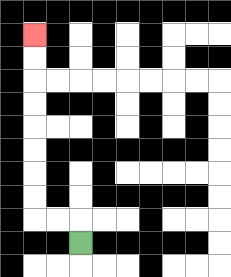{'start': '[3, 10]', 'end': '[1, 1]', 'path_directions': 'U,L,L,U,U,U,U,U,U,U,U', 'path_coordinates': '[[3, 10], [3, 9], [2, 9], [1, 9], [1, 8], [1, 7], [1, 6], [1, 5], [1, 4], [1, 3], [1, 2], [1, 1]]'}